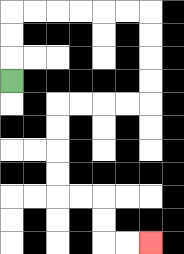{'start': '[0, 3]', 'end': '[6, 10]', 'path_directions': 'U,U,U,R,R,R,R,R,R,D,D,D,D,L,L,L,L,D,D,D,D,R,R,D,D,R,R', 'path_coordinates': '[[0, 3], [0, 2], [0, 1], [0, 0], [1, 0], [2, 0], [3, 0], [4, 0], [5, 0], [6, 0], [6, 1], [6, 2], [6, 3], [6, 4], [5, 4], [4, 4], [3, 4], [2, 4], [2, 5], [2, 6], [2, 7], [2, 8], [3, 8], [4, 8], [4, 9], [4, 10], [5, 10], [6, 10]]'}